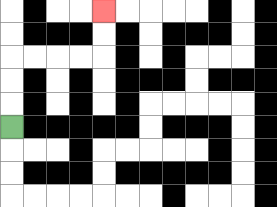{'start': '[0, 5]', 'end': '[4, 0]', 'path_directions': 'U,U,U,R,R,R,R,U,U', 'path_coordinates': '[[0, 5], [0, 4], [0, 3], [0, 2], [1, 2], [2, 2], [3, 2], [4, 2], [4, 1], [4, 0]]'}